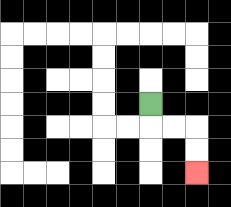{'start': '[6, 4]', 'end': '[8, 7]', 'path_directions': 'D,R,R,D,D', 'path_coordinates': '[[6, 4], [6, 5], [7, 5], [8, 5], [8, 6], [8, 7]]'}